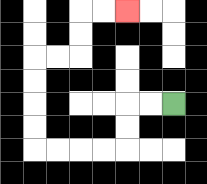{'start': '[7, 4]', 'end': '[5, 0]', 'path_directions': 'L,L,D,D,L,L,L,L,U,U,U,U,R,R,U,U,R,R', 'path_coordinates': '[[7, 4], [6, 4], [5, 4], [5, 5], [5, 6], [4, 6], [3, 6], [2, 6], [1, 6], [1, 5], [1, 4], [1, 3], [1, 2], [2, 2], [3, 2], [3, 1], [3, 0], [4, 0], [5, 0]]'}